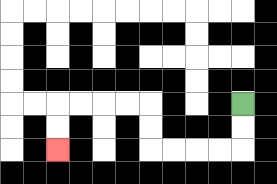{'start': '[10, 4]', 'end': '[2, 6]', 'path_directions': 'D,D,L,L,L,L,U,U,L,L,L,L,D,D', 'path_coordinates': '[[10, 4], [10, 5], [10, 6], [9, 6], [8, 6], [7, 6], [6, 6], [6, 5], [6, 4], [5, 4], [4, 4], [3, 4], [2, 4], [2, 5], [2, 6]]'}